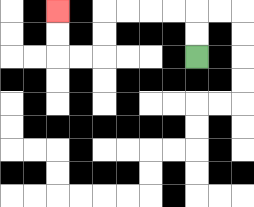{'start': '[8, 2]', 'end': '[2, 0]', 'path_directions': 'U,U,L,L,L,L,D,D,L,L,U,U', 'path_coordinates': '[[8, 2], [8, 1], [8, 0], [7, 0], [6, 0], [5, 0], [4, 0], [4, 1], [4, 2], [3, 2], [2, 2], [2, 1], [2, 0]]'}